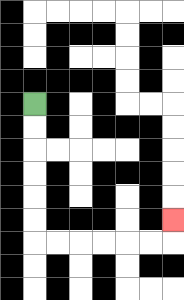{'start': '[1, 4]', 'end': '[7, 9]', 'path_directions': 'D,D,D,D,D,D,R,R,R,R,R,R,U', 'path_coordinates': '[[1, 4], [1, 5], [1, 6], [1, 7], [1, 8], [1, 9], [1, 10], [2, 10], [3, 10], [4, 10], [5, 10], [6, 10], [7, 10], [7, 9]]'}